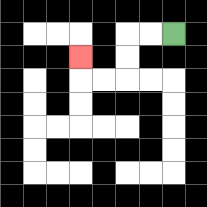{'start': '[7, 1]', 'end': '[3, 2]', 'path_directions': 'L,L,D,D,L,L,U', 'path_coordinates': '[[7, 1], [6, 1], [5, 1], [5, 2], [5, 3], [4, 3], [3, 3], [3, 2]]'}